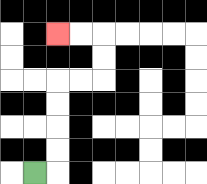{'start': '[1, 7]', 'end': '[2, 1]', 'path_directions': 'R,U,U,U,U,R,R,U,U,L,L', 'path_coordinates': '[[1, 7], [2, 7], [2, 6], [2, 5], [2, 4], [2, 3], [3, 3], [4, 3], [4, 2], [4, 1], [3, 1], [2, 1]]'}